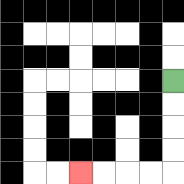{'start': '[7, 3]', 'end': '[3, 7]', 'path_directions': 'D,D,D,D,L,L,L,L', 'path_coordinates': '[[7, 3], [7, 4], [7, 5], [7, 6], [7, 7], [6, 7], [5, 7], [4, 7], [3, 7]]'}